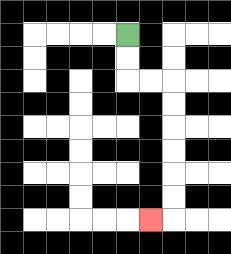{'start': '[5, 1]', 'end': '[6, 9]', 'path_directions': 'D,D,R,R,D,D,D,D,D,D,L', 'path_coordinates': '[[5, 1], [5, 2], [5, 3], [6, 3], [7, 3], [7, 4], [7, 5], [7, 6], [7, 7], [7, 8], [7, 9], [6, 9]]'}